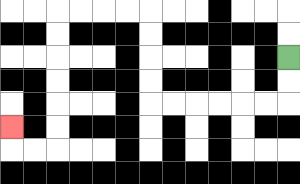{'start': '[12, 2]', 'end': '[0, 5]', 'path_directions': 'D,D,L,L,L,L,L,L,U,U,U,U,L,L,L,L,D,D,D,D,D,D,L,L,U', 'path_coordinates': '[[12, 2], [12, 3], [12, 4], [11, 4], [10, 4], [9, 4], [8, 4], [7, 4], [6, 4], [6, 3], [6, 2], [6, 1], [6, 0], [5, 0], [4, 0], [3, 0], [2, 0], [2, 1], [2, 2], [2, 3], [2, 4], [2, 5], [2, 6], [1, 6], [0, 6], [0, 5]]'}